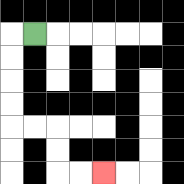{'start': '[1, 1]', 'end': '[4, 7]', 'path_directions': 'L,D,D,D,D,R,R,D,D,R,R', 'path_coordinates': '[[1, 1], [0, 1], [0, 2], [0, 3], [0, 4], [0, 5], [1, 5], [2, 5], [2, 6], [2, 7], [3, 7], [4, 7]]'}